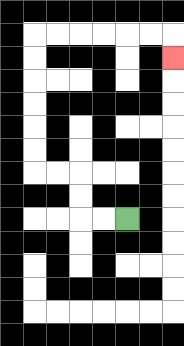{'start': '[5, 9]', 'end': '[7, 2]', 'path_directions': 'L,L,U,U,L,L,U,U,U,U,U,U,R,R,R,R,R,R,D', 'path_coordinates': '[[5, 9], [4, 9], [3, 9], [3, 8], [3, 7], [2, 7], [1, 7], [1, 6], [1, 5], [1, 4], [1, 3], [1, 2], [1, 1], [2, 1], [3, 1], [4, 1], [5, 1], [6, 1], [7, 1], [7, 2]]'}